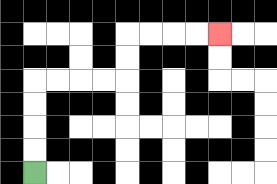{'start': '[1, 7]', 'end': '[9, 1]', 'path_directions': 'U,U,U,U,R,R,R,R,U,U,R,R,R,R', 'path_coordinates': '[[1, 7], [1, 6], [1, 5], [1, 4], [1, 3], [2, 3], [3, 3], [4, 3], [5, 3], [5, 2], [5, 1], [6, 1], [7, 1], [8, 1], [9, 1]]'}